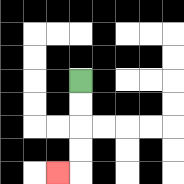{'start': '[3, 3]', 'end': '[2, 7]', 'path_directions': 'D,D,D,D,L', 'path_coordinates': '[[3, 3], [3, 4], [3, 5], [3, 6], [3, 7], [2, 7]]'}